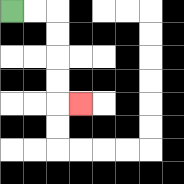{'start': '[0, 0]', 'end': '[3, 4]', 'path_directions': 'R,R,D,D,D,D,R', 'path_coordinates': '[[0, 0], [1, 0], [2, 0], [2, 1], [2, 2], [2, 3], [2, 4], [3, 4]]'}